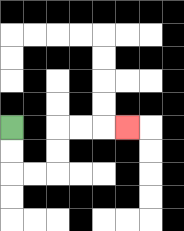{'start': '[0, 5]', 'end': '[5, 5]', 'path_directions': 'D,D,R,R,U,U,R,R,R', 'path_coordinates': '[[0, 5], [0, 6], [0, 7], [1, 7], [2, 7], [2, 6], [2, 5], [3, 5], [4, 5], [5, 5]]'}